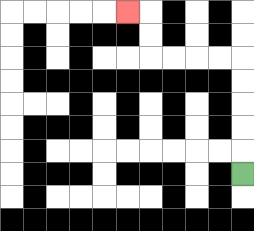{'start': '[10, 7]', 'end': '[5, 0]', 'path_directions': 'U,U,U,U,U,L,L,L,L,U,U,L', 'path_coordinates': '[[10, 7], [10, 6], [10, 5], [10, 4], [10, 3], [10, 2], [9, 2], [8, 2], [7, 2], [6, 2], [6, 1], [6, 0], [5, 0]]'}